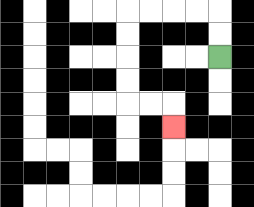{'start': '[9, 2]', 'end': '[7, 5]', 'path_directions': 'U,U,L,L,L,L,D,D,D,D,R,R,D', 'path_coordinates': '[[9, 2], [9, 1], [9, 0], [8, 0], [7, 0], [6, 0], [5, 0], [5, 1], [5, 2], [5, 3], [5, 4], [6, 4], [7, 4], [7, 5]]'}